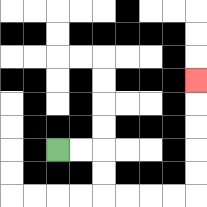{'start': '[2, 6]', 'end': '[8, 3]', 'path_directions': 'R,R,D,D,R,R,R,R,U,U,U,U,U', 'path_coordinates': '[[2, 6], [3, 6], [4, 6], [4, 7], [4, 8], [5, 8], [6, 8], [7, 8], [8, 8], [8, 7], [8, 6], [8, 5], [8, 4], [8, 3]]'}